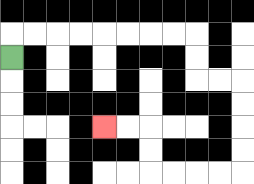{'start': '[0, 2]', 'end': '[4, 5]', 'path_directions': 'U,R,R,R,R,R,R,R,R,D,D,R,R,D,D,D,D,L,L,L,L,U,U,L,L', 'path_coordinates': '[[0, 2], [0, 1], [1, 1], [2, 1], [3, 1], [4, 1], [5, 1], [6, 1], [7, 1], [8, 1], [8, 2], [8, 3], [9, 3], [10, 3], [10, 4], [10, 5], [10, 6], [10, 7], [9, 7], [8, 7], [7, 7], [6, 7], [6, 6], [6, 5], [5, 5], [4, 5]]'}